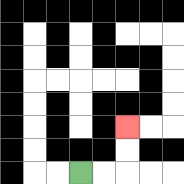{'start': '[3, 7]', 'end': '[5, 5]', 'path_directions': 'R,R,U,U', 'path_coordinates': '[[3, 7], [4, 7], [5, 7], [5, 6], [5, 5]]'}